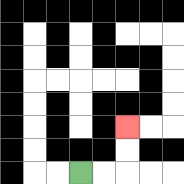{'start': '[3, 7]', 'end': '[5, 5]', 'path_directions': 'R,R,U,U', 'path_coordinates': '[[3, 7], [4, 7], [5, 7], [5, 6], [5, 5]]'}